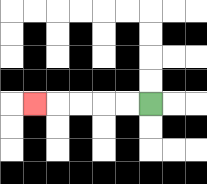{'start': '[6, 4]', 'end': '[1, 4]', 'path_directions': 'L,L,L,L,L', 'path_coordinates': '[[6, 4], [5, 4], [4, 4], [3, 4], [2, 4], [1, 4]]'}